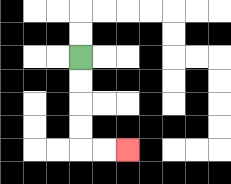{'start': '[3, 2]', 'end': '[5, 6]', 'path_directions': 'D,D,D,D,R,R', 'path_coordinates': '[[3, 2], [3, 3], [3, 4], [3, 5], [3, 6], [4, 6], [5, 6]]'}